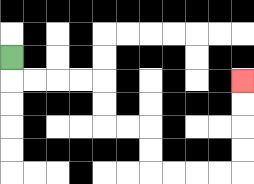{'start': '[0, 2]', 'end': '[10, 3]', 'path_directions': 'D,R,R,R,R,D,D,R,R,D,D,R,R,R,R,U,U,U,U', 'path_coordinates': '[[0, 2], [0, 3], [1, 3], [2, 3], [3, 3], [4, 3], [4, 4], [4, 5], [5, 5], [6, 5], [6, 6], [6, 7], [7, 7], [8, 7], [9, 7], [10, 7], [10, 6], [10, 5], [10, 4], [10, 3]]'}